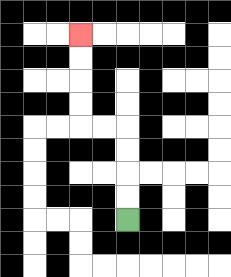{'start': '[5, 9]', 'end': '[3, 1]', 'path_directions': 'U,U,U,U,L,L,U,U,U,U', 'path_coordinates': '[[5, 9], [5, 8], [5, 7], [5, 6], [5, 5], [4, 5], [3, 5], [3, 4], [3, 3], [3, 2], [3, 1]]'}